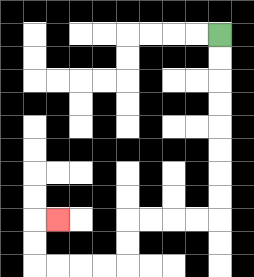{'start': '[9, 1]', 'end': '[2, 9]', 'path_directions': 'D,D,D,D,D,D,D,D,L,L,L,L,D,D,L,L,L,L,U,U,R', 'path_coordinates': '[[9, 1], [9, 2], [9, 3], [9, 4], [9, 5], [9, 6], [9, 7], [9, 8], [9, 9], [8, 9], [7, 9], [6, 9], [5, 9], [5, 10], [5, 11], [4, 11], [3, 11], [2, 11], [1, 11], [1, 10], [1, 9], [2, 9]]'}